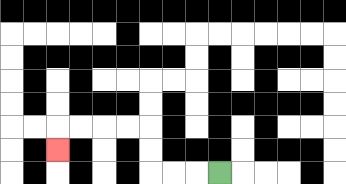{'start': '[9, 7]', 'end': '[2, 6]', 'path_directions': 'L,L,L,U,U,L,L,L,L,D', 'path_coordinates': '[[9, 7], [8, 7], [7, 7], [6, 7], [6, 6], [6, 5], [5, 5], [4, 5], [3, 5], [2, 5], [2, 6]]'}